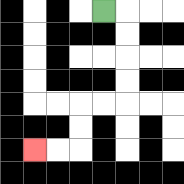{'start': '[4, 0]', 'end': '[1, 6]', 'path_directions': 'R,D,D,D,D,L,L,D,D,L,L', 'path_coordinates': '[[4, 0], [5, 0], [5, 1], [5, 2], [5, 3], [5, 4], [4, 4], [3, 4], [3, 5], [3, 6], [2, 6], [1, 6]]'}